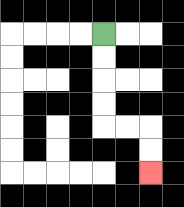{'start': '[4, 1]', 'end': '[6, 7]', 'path_directions': 'D,D,D,D,R,R,D,D', 'path_coordinates': '[[4, 1], [4, 2], [4, 3], [4, 4], [4, 5], [5, 5], [6, 5], [6, 6], [6, 7]]'}